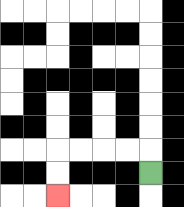{'start': '[6, 7]', 'end': '[2, 8]', 'path_directions': 'U,L,L,L,L,D,D', 'path_coordinates': '[[6, 7], [6, 6], [5, 6], [4, 6], [3, 6], [2, 6], [2, 7], [2, 8]]'}